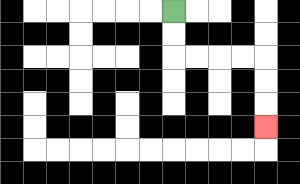{'start': '[7, 0]', 'end': '[11, 5]', 'path_directions': 'D,D,R,R,R,R,D,D,D', 'path_coordinates': '[[7, 0], [7, 1], [7, 2], [8, 2], [9, 2], [10, 2], [11, 2], [11, 3], [11, 4], [11, 5]]'}